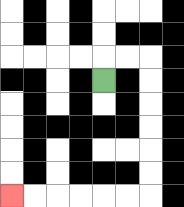{'start': '[4, 3]', 'end': '[0, 8]', 'path_directions': 'U,R,R,D,D,D,D,D,D,L,L,L,L,L,L', 'path_coordinates': '[[4, 3], [4, 2], [5, 2], [6, 2], [6, 3], [6, 4], [6, 5], [6, 6], [6, 7], [6, 8], [5, 8], [4, 8], [3, 8], [2, 8], [1, 8], [0, 8]]'}